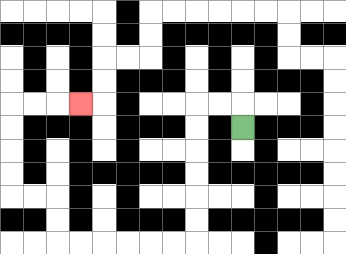{'start': '[10, 5]', 'end': '[3, 4]', 'path_directions': 'U,L,L,D,D,D,D,D,D,L,L,L,L,L,L,U,U,L,L,U,U,U,U,R,R,R', 'path_coordinates': '[[10, 5], [10, 4], [9, 4], [8, 4], [8, 5], [8, 6], [8, 7], [8, 8], [8, 9], [8, 10], [7, 10], [6, 10], [5, 10], [4, 10], [3, 10], [2, 10], [2, 9], [2, 8], [1, 8], [0, 8], [0, 7], [0, 6], [0, 5], [0, 4], [1, 4], [2, 4], [3, 4]]'}